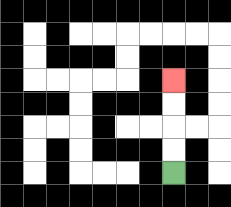{'start': '[7, 7]', 'end': '[7, 3]', 'path_directions': 'U,U,U,U', 'path_coordinates': '[[7, 7], [7, 6], [7, 5], [7, 4], [7, 3]]'}